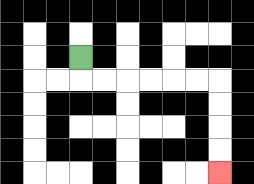{'start': '[3, 2]', 'end': '[9, 7]', 'path_directions': 'D,R,R,R,R,R,R,D,D,D,D', 'path_coordinates': '[[3, 2], [3, 3], [4, 3], [5, 3], [6, 3], [7, 3], [8, 3], [9, 3], [9, 4], [9, 5], [9, 6], [9, 7]]'}